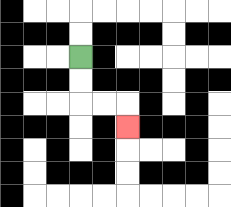{'start': '[3, 2]', 'end': '[5, 5]', 'path_directions': 'D,D,R,R,D', 'path_coordinates': '[[3, 2], [3, 3], [3, 4], [4, 4], [5, 4], [5, 5]]'}